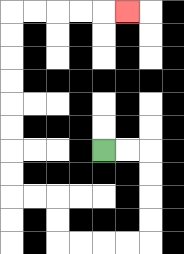{'start': '[4, 6]', 'end': '[5, 0]', 'path_directions': 'R,R,D,D,D,D,L,L,L,L,U,U,L,L,U,U,U,U,U,U,U,U,R,R,R,R,R', 'path_coordinates': '[[4, 6], [5, 6], [6, 6], [6, 7], [6, 8], [6, 9], [6, 10], [5, 10], [4, 10], [3, 10], [2, 10], [2, 9], [2, 8], [1, 8], [0, 8], [0, 7], [0, 6], [0, 5], [0, 4], [0, 3], [0, 2], [0, 1], [0, 0], [1, 0], [2, 0], [3, 0], [4, 0], [5, 0]]'}